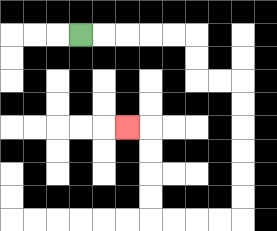{'start': '[3, 1]', 'end': '[5, 5]', 'path_directions': 'R,R,R,R,R,D,D,R,R,D,D,D,D,D,D,L,L,L,L,U,U,U,U,L', 'path_coordinates': '[[3, 1], [4, 1], [5, 1], [6, 1], [7, 1], [8, 1], [8, 2], [8, 3], [9, 3], [10, 3], [10, 4], [10, 5], [10, 6], [10, 7], [10, 8], [10, 9], [9, 9], [8, 9], [7, 9], [6, 9], [6, 8], [6, 7], [6, 6], [6, 5], [5, 5]]'}